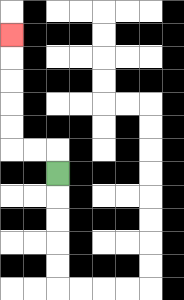{'start': '[2, 7]', 'end': '[0, 1]', 'path_directions': 'U,L,L,U,U,U,U,U', 'path_coordinates': '[[2, 7], [2, 6], [1, 6], [0, 6], [0, 5], [0, 4], [0, 3], [0, 2], [0, 1]]'}